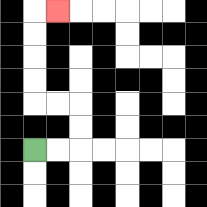{'start': '[1, 6]', 'end': '[2, 0]', 'path_directions': 'R,R,U,U,L,L,U,U,U,U,R', 'path_coordinates': '[[1, 6], [2, 6], [3, 6], [3, 5], [3, 4], [2, 4], [1, 4], [1, 3], [1, 2], [1, 1], [1, 0], [2, 0]]'}